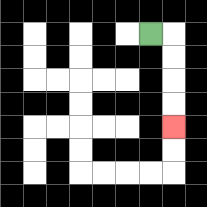{'start': '[6, 1]', 'end': '[7, 5]', 'path_directions': 'R,D,D,D,D', 'path_coordinates': '[[6, 1], [7, 1], [7, 2], [7, 3], [7, 4], [7, 5]]'}